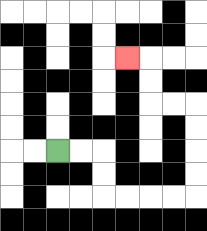{'start': '[2, 6]', 'end': '[5, 2]', 'path_directions': 'R,R,D,D,R,R,R,R,U,U,U,U,L,L,U,U,L', 'path_coordinates': '[[2, 6], [3, 6], [4, 6], [4, 7], [4, 8], [5, 8], [6, 8], [7, 8], [8, 8], [8, 7], [8, 6], [8, 5], [8, 4], [7, 4], [6, 4], [6, 3], [6, 2], [5, 2]]'}